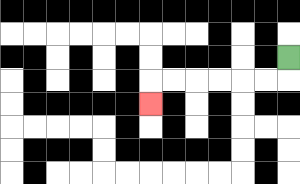{'start': '[12, 2]', 'end': '[6, 4]', 'path_directions': 'D,L,L,L,L,L,L,D', 'path_coordinates': '[[12, 2], [12, 3], [11, 3], [10, 3], [9, 3], [8, 3], [7, 3], [6, 3], [6, 4]]'}